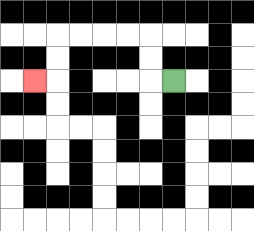{'start': '[7, 3]', 'end': '[1, 3]', 'path_directions': 'L,U,U,L,L,L,L,D,D,L', 'path_coordinates': '[[7, 3], [6, 3], [6, 2], [6, 1], [5, 1], [4, 1], [3, 1], [2, 1], [2, 2], [2, 3], [1, 3]]'}